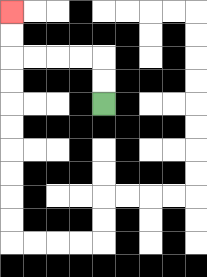{'start': '[4, 4]', 'end': '[0, 0]', 'path_directions': 'U,U,L,L,L,L,U,U', 'path_coordinates': '[[4, 4], [4, 3], [4, 2], [3, 2], [2, 2], [1, 2], [0, 2], [0, 1], [0, 0]]'}